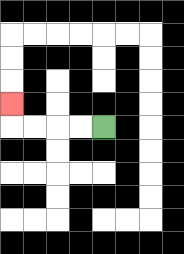{'start': '[4, 5]', 'end': '[0, 4]', 'path_directions': 'L,L,L,L,U', 'path_coordinates': '[[4, 5], [3, 5], [2, 5], [1, 5], [0, 5], [0, 4]]'}